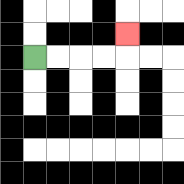{'start': '[1, 2]', 'end': '[5, 1]', 'path_directions': 'R,R,R,R,U', 'path_coordinates': '[[1, 2], [2, 2], [3, 2], [4, 2], [5, 2], [5, 1]]'}